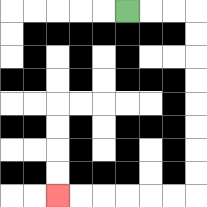{'start': '[5, 0]', 'end': '[2, 8]', 'path_directions': 'R,R,R,D,D,D,D,D,D,D,D,L,L,L,L,L,L', 'path_coordinates': '[[5, 0], [6, 0], [7, 0], [8, 0], [8, 1], [8, 2], [8, 3], [8, 4], [8, 5], [8, 6], [8, 7], [8, 8], [7, 8], [6, 8], [5, 8], [4, 8], [3, 8], [2, 8]]'}